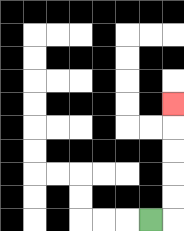{'start': '[6, 9]', 'end': '[7, 4]', 'path_directions': 'R,U,U,U,U,U', 'path_coordinates': '[[6, 9], [7, 9], [7, 8], [7, 7], [7, 6], [7, 5], [7, 4]]'}